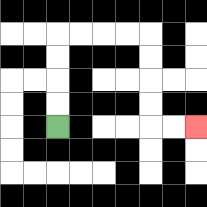{'start': '[2, 5]', 'end': '[8, 5]', 'path_directions': 'U,U,U,U,R,R,R,R,D,D,D,D,R,R', 'path_coordinates': '[[2, 5], [2, 4], [2, 3], [2, 2], [2, 1], [3, 1], [4, 1], [5, 1], [6, 1], [6, 2], [6, 3], [6, 4], [6, 5], [7, 5], [8, 5]]'}